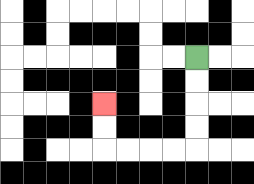{'start': '[8, 2]', 'end': '[4, 4]', 'path_directions': 'D,D,D,D,L,L,L,L,U,U', 'path_coordinates': '[[8, 2], [8, 3], [8, 4], [8, 5], [8, 6], [7, 6], [6, 6], [5, 6], [4, 6], [4, 5], [4, 4]]'}